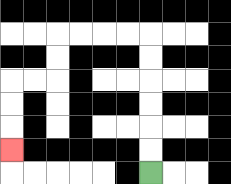{'start': '[6, 7]', 'end': '[0, 6]', 'path_directions': 'U,U,U,U,U,U,L,L,L,L,D,D,L,L,D,D,D', 'path_coordinates': '[[6, 7], [6, 6], [6, 5], [6, 4], [6, 3], [6, 2], [6, 1], [5, 1], [4, 1], [3, 1], [2, 1], [2, 2], [2, 3], [1, 3], [0, 3], [0, 4], [0, 5], [0, 6]]'}